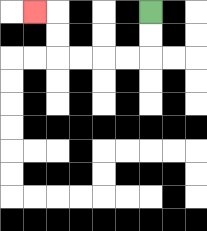{'start': '[6, 0]', 'end': '[1, 0]', 'path_directions': 'D,D,L,L,L,L,U,U,L', 'path_coordinates': '[[6, 0], [6, 1], [6, 2], [5, 2], [4, 2], [3, 2], [2, 2], [2, 1], [2, 0], [1, 0]]'}